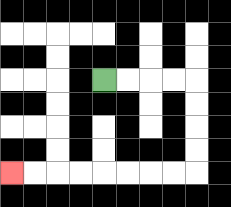{'start': '[4, 3]', 'end': '[0, 7]', 'path_directions': 'R,R,R,R,D,D,D,D,L,L,L,L,L,L,L,L', 'path_coordinates': '[[4, 3], [5, 3], [6, 3], [7, 3], [8, 3], [8, 4], [8, 5], [8, 6], [8, 7], [7, 7], [6, 7], [5, 7], [4, 7], [3, 7], [2, 7], [1, 7], [0, 7]]'}